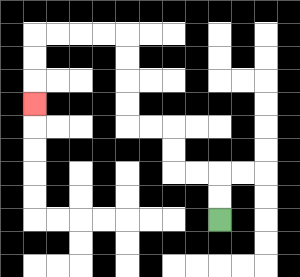{'start': '[9, 9]', 'end': '[1, 4]', 'path_directions': 'U,U,L,L,U,U,L,L,U,U,U,U,L,L,L,L,D,D,D', 'path_coordinates': '[[9, 9], [9, 8], [9, 7], [8, 7], [7, 7], [7, 6], [7, 5], [6, 5], [5, 5], [5, 4], [5, 3], [5, 2], [5, 1], [4, 1], [3, 1], [2, 1], [1, 1], [1, 2], [1, 3], [1, 4]]'}